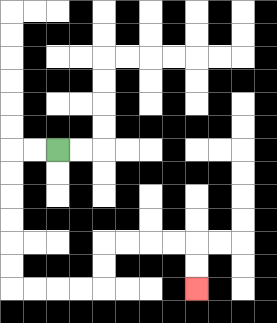{'start': '[2, 6]', 'end': '[8, 12]', 'path_directions': 'L,L,D,D,D,D,D,D,R,R,R,R,U,U,R,R,R,R,D,D', 'path_coordinates': '[[2, 6], [1, 6], [0, 6], [0, 7], [0, 8], [0, 9], [0, 10], [0, 11], [0, 12], [1, 12], [2, 12], [3, 12], [4, 12], [4, 11], [4, 10], [5, 10], [6, 10], [7, 10], [8, 10], [8, 11], [8, 12]]'}